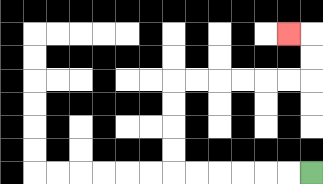{'start': '[13, 7]', 'end': '[12, 1]', 'path_directions': 'L,L,L,L,L,L,U,U,U,U,R,R,R,R,R,R,U,U,L', 'path_coordinates': '[[13, 7], [12, 7], [11, 7], [10, 7], [9, 7], [8, 7], [7, 7], [7, 6], [7, 5], [7, 4], [7, 3], [8, 3], [9, 3], [10, 3], [11, 3], [12, 3], [13, 3], [13, 2], [13, 1], [12, 1]]'}